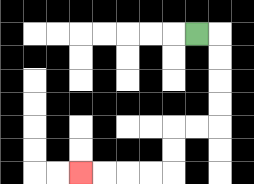{'start': '[8, 1]', 'end': '[3, 7]', 'path_directions': 'R,D,D,D,D,L,L,D,D,L,L,L,L', 'path_coordinates': '[[8, 1], [9, 1], [9, 2], [9, 3], [9, 4], [9, 5], [8, 5], [7, 5], [7, 6], [7, 7], [6, 7], [5, 7], [4, 7], [3, 7]]'}